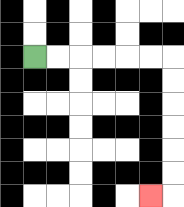{'start': '[1, 2]', 'end': '[6, 8]', 'path_directions': 'R,R,R,R,R,R,D,D,D,D,D,D,L', 'path_coordinates': '[[1, 2], [2, 2], [3, 2], [4, 2], [5, 2], [6, 2], [7, 2], [7, 3], [7, 4], [7, 5], [7, 6], [7, 7], [7, 8], [6, 8]]'}